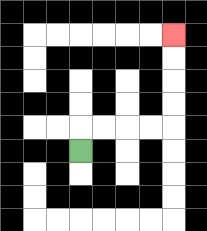{'start': '[3, 6]', 'end': '[7, 1]', 'path_directions': 'U,R,R,R,R,U,U,U,U', 'path_coordinates': '[[3, 6], [3, 5], [4, 5], [5, 5], [6, 5], [7, 5], [7, 4], [7, 3], [7, 2], [7, 1]]'}